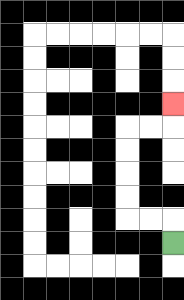{'start': '[7, 10]', 'end': '[7, 4]', 'path_directions': 'U,L,L,U,U,U,U,R,R,U', 'path_coordinates': '[[7, 10], [7, 9], [6, 9], [5, 9], [5, 8], [5, 7], [5, 6], [5, 5], [6, 5], [7, 5], [7, 4]]'}